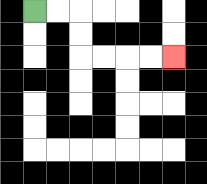{'start': '[1, 0]', 'end': '[7, 2]', 'path_directions': 'R,R,D,D,R,R,R,R', 'path_coordinates': '[[1, 0], [2, 0], [3, 0], [3, 1], [3, 2], [4, 2], [5, 2], [6, 2], [7, 2]]'}